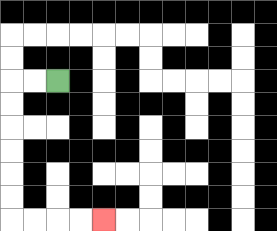{'start': '[2, 3]', 'end': '[4, 9]', 'path_directions': 'L,L,D,D,D,D,D,D,R,R,R,R', 'path_coordinates': '[[2, 3], [1, 3], [0, 3], [0, 4], [0, 5], [0, 6], [0, 7], [0, 8], [0, 9], [1, 9], [2, 9], [3, 9], [4, 9]]'}